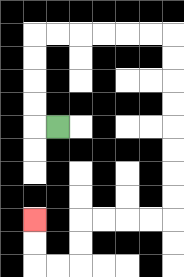{'start': '[2, 5]', 'end': '[1, 9]', 'path_directions': 'L,U,U,U,U,R,R,R,R,R,R,D,D,D,D,D,D,D,D,L,L,L,L,D,D,L,L,U,U', 'path_coordinates': '[[2, 5], [1, 5], [1, 4], [1, 3], [1, 2], [1, 1], [2, 1], [3, 1], [4, 1], [5, 1], [6, 1], [7, 1], [7, 2], [7, 3], [7, 4], [7, 5], [7, 6], [7, 7], [7, 8], [7, 9], [6, 9], [5, 9], [4, 9], [3, 9], [3, 10], [3, 11], [2, 11], [1, 11], [1, 10], [1, 9]]'}